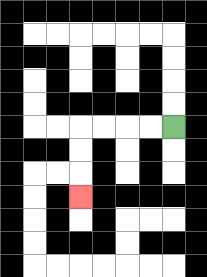{'start': '[7, 5]', 'end': '[3, 8]', 'path_directions': 'L,L,L,L,D,D,D', 'path_coordinates': '[[7, 5], [6, 5], [5, 5], [4, 5], [3, 5], [3, 6], [3, 7], [3, 8]]'}